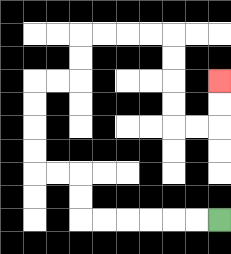{'start': '[9, 9]', 'end': '[9, 3]', 'path_directions': 'L,L,L,L,L,L,U,U,L,L,U,U,U,U,R,R,U,U,R,R,R,R,D,D,D,D,R,R,U,U', 'path_coordinates': '[[9, 9], [8, 9], [7, 9], [6, 9], [5, 9], [4, 9], [3, 9], [3, 8], [3, 7], [2, 7], [1, 7], [1, 6], [1, 5], [1, 4], [1, 3], [2, 3], [3, 3], [3, 2], [3, 1], [4, 1], [5, 1], [6, 1], [7, 1], [7, 2], [7, 3], [7, 4], [7, 5], [8, 5], [9, 5], [9, 4], [9, 3]]'}